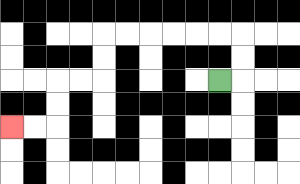{'start': '[9, 3]', 'end': '[0, 5]', 'path_directions': 'R,U,U,L,L,L,L,L,L,D,D,L,L,D,D,L,L', 'path_coordinates': '[[9, 3], [10, 3], [10, 2], [10, 1], [9, 1], [8, 1], [7, 1], [6, 1], [5, 1], [4, 1], [4, 2], [4, 3], [3, 3], [2, 3], [2, 4], [2, 5], [1, 5], [0, 5]]'}